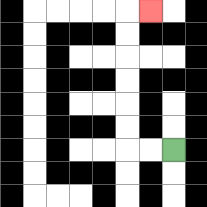{'start': '[7, 6]', 'end': '[6, 0]', 'path_directions': 'L,L,U,U,U,U,U,U,R', 'path_coordinates': '[[7, 6], [6, 6], [5, 6], [5, 5], [5, 4], [5, 3], [5, 2], [5, 1], [5, 0], [6, 0]]'}